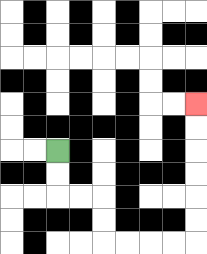{'start': '[2, 6]', 'end': '[8, 4]', 'path_directions': 'D,D,R,R,D,D,R,R,R,R,U,U,U,U,U,U', 'path_coordinates': '[[2, 6], [2, 7], [2, 8], [3, 8], [4, 8], [4, 9], [4, 10], [5, 10], [6, 10], [7, 10], [8, 10], [8, 9], [8, 8], [8, 7], [8, 6], [8, 5], [8, 4]]'}